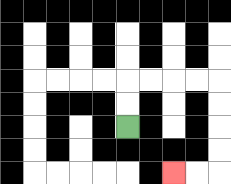{'start': '[5, 5]', 'end': '[7, 7]', 'path_directions': 'U,U,R,R,R,R,D,D,D,D,L,L', 'path_coordinates': '[[5, 5], [5, 4], [5, 3], [6, 3], [7, 3], [8, 3], [9, 3], [9, 4], [9, 5], [9, 6], [9, 7], [8, 7], [7, 7]]'}